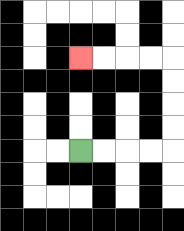{'start': '[3, 6]', 'end': '[3, 2]', 'path_directions': 'R,R,R,R,U,U,U,U,L,L,L,L', 'path_coordinates': '[[3, 6], [4, 6], [5, 6], [6, 6], [7, 6], [7, 5], [7, 4], [7, 3], [7, 2], [6, 2], [5, 2], [4, 2], [3, 2]]'}